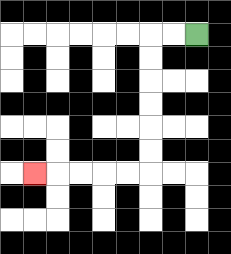{'start': '[8, 1]', 'end': '[1, 7]', 'path_directions': 'L,L,D,D,D,D,D,D,L,L,L,L,L', 'path_coordinates': '[[8, 1], [7, 1], [6, 1], [6, 2], [6, 3], [6, 4], [6, 5], [6, 6], [6, 7], [5, 7], [4, 7], [3, 7], [2, 7], [1, 7]]'}